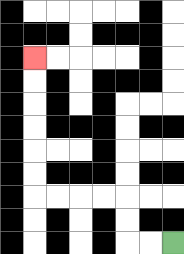{'start': '[7, 10]', 'end': '[1, 2]', 'path_directions': 'L,L,U,U,L,L,L,L,U,U,U,U,U,U', 'path_coordinates': '[[7, 10], [6, 10], [5, 10], [5, 9], [5, 8], [4, 8], [3, 8], [2, 8], [1, 8], [1, 7], [1, 6], [1, 5], [1, 4], [1, 3], [1, 2]]'}